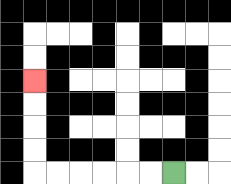{'start': '[7, 7]', 'end': '[1, 3]', 'path_directions': 'L,L,L,L,L,L,U,U,U,U', 'path_coordinates': '[[7, 7], [6, 7], [5, 7], [4, 7], [3, 7], [2, 7], [1, 7], [1, 6], [1, 5], [1, 4], [1, 3]]'}